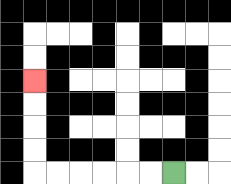{'start': '[7, 7]', 'end': '[1, 3]', 'path_directions': 'L,L,L,L,L,L,U,U,U,U', 'path_coordinates': '[[7, 7], [6, 7], [5, 7], [4, 7], [3, 7], [2, 7], [1, 7], [1, 6], [1, 5], [1, 4], [1, 3]]'}